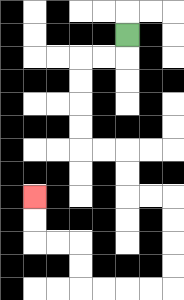{'start': '[5, 1]', 'end': '[1, 8]', 'path_directions': 'D,L,L,D,D,D,D,R,R,D,D,R,R,D,D,D,D,L,L,L,L,U,U,L,L,U,U', 'path_coordinates': '[[5, 1], [5, 2], [4, 2], [3, 2], [3, 3], [3, 4], [3, 5], [3, 6], [4, 6], [5, 6], [5, 7], [5, 8], [6, 8], [7, 8], [7, 9], [7, 10], [7, 11], [7, 12], [6, 12], [5, 12], [4, 12], [3, 12], [3, 11], [3, 10], [2, 10], [1, 10], [1, 9], [1, 8]]'}